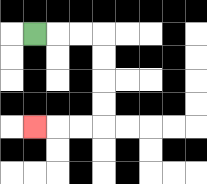{'start': '[1, 1]', 'end': '[1, 5]', 'path_directions': 'R,R,R,D,D,D,D,L,L,L', 'path_coordinates': '[[1, 1], [2, 1], [3, 1], [4, 1], [4, 2], [4, 3], [4, 4], [4, 5], [3, 5], [2, 5], [1, 5]]'}